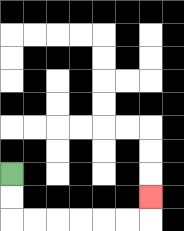{'start': '[0, 7]', 'end': '[6, 8]', 'path_directions': 'D,D,R,R,R,R,R,R,U', 'path_coordinates': '[[0, 7], [0, 8], [0, 9], [1, 9], [2, 9], [3, 9], [4, 9], [5, 9], [6, 9], [6, 8]]'}